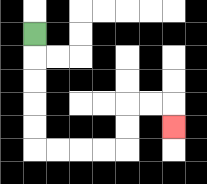{'start': '[1, 1]', 'end': '[7, 5]', 'path_directions': 'D,D,D,D,D,R,R,R,R,U,U,R,R,D', 'path_coordinates': '[[1, 1], [1, 2], [1, 3], [1, 4], [1, 5], [1, 6], [2, 6], [3, 6], [4, 6], [5, 6], [5, 5], [5, 4], [6, 4], [7, 4], [7, 5]]'}